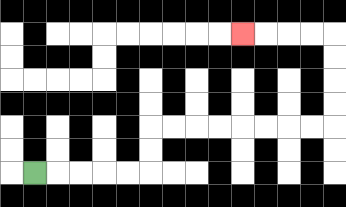{'start': '[1, 7]', 'end': '[10, 1]', 'path_directions': 'R,R,R,R,R,U,U,R,R,R,R,R,R,R,R,U,U,U,U,L,L,L,L', 'path_coordinates': '[[1, 7], [2, 7], [3, 7], [4, 7], [5, 7], [6, 7], [6, 6], [6, 5], [7, 5], [8, 5], [9, 5], [10, 5], [11, 5], [12, 5], [13, 5], [14, 5], [14, 4], [14, 3], [14, 2], [14, 1], [13, 1], [12, 1], [11, 1], [10, 1]]'}